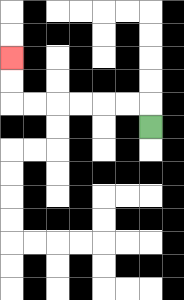{'start': '[6, 5]', 'end': '[0, 2]', 'path_directions': 'U,L,L,L,L,L,L,U,U', 'path_coordinates': '[[6, 5], [6, 4], [5, 4], [4, 4], [3, 4], [2, 4], [1, 4], [0, 4], [0, 3], [0, 2]]'}